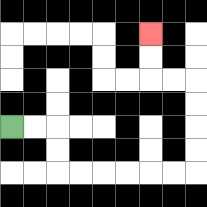{'start': '[0, 5]', 'end': '[6, 1]', 'path_directions': 'R,R,D,D,R,R,R,R,R,R,U,U,U,U,L,L,U,U', 'path_coordinates': '[[0, 5], [1, 5], [2, 5], [2, 6], [2, 7], [3, 7], [4, 7], [5, 7], [6, 7], [7, 7], [8, 7], [8, 6], [8, 5], [8, 4], [8, 3], [7, 3], [6, 3], [6, 2], [6, 1]]'}